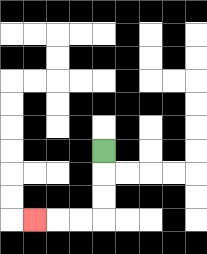{'start': '[4, 6]', 'end': '[1, 9]', 'path_directions': 'D,D,D,L,L,L', 'path_coordinates': '[[4, 6], [4, 7], [4, 8], [4, 9], [3, 9], [2, 9], [1, 9]]'}